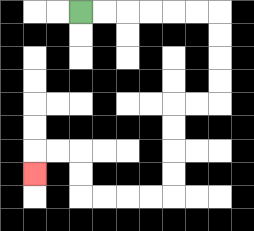{'start': '[3, 0]', 'end': '[1, 7]', 'path_directions': 'R,R,R,R,R,R,D,D,D,D,L,L,D,D,D,D,L,L,L,L,U,U,L,L,D', 'path_coordinates': '[[3, 0], [4, 0], [5, 0], [6, 0], [7, 0], [8, 0], [9, 0], [9, 1], [9, 2], [9, 3], [9, 4], [8, 4], [7, 4], [7, 5], [7, 6], [7, 7], [7, 8], [6, 8], [5, 8], [4, 8], [3, 8], [3, 7], [3, 6], [2, 6], [1, 6], [1, 7]]'}